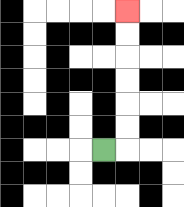{'start': '[4, 6]', 'end': '[5, 0]', 'path_directions': 'R,U,U,U,U,U,U', 'path_coordinates': '[[4, 6], [5, 6], [5, 5], [5, 4], [5, 3], [5, 2], [5, 1], [5, 0]]'}